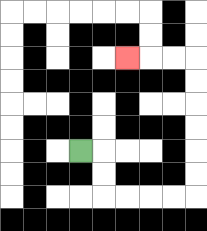{'start': '[3, 6]', 'end': '[5, 2]', 'path_directions': 'R,D,D,R,R,R,R,U,U,U,U,U,U,L,L,L', 'path_coordinates': '[[3, 6], [4, 6], [4, 7], [4, 8], [5, 8], [6, 8], [7, 8], [8, 8], [8, 7], [8, 6], [8, 5], [8, 4], [8, 3], [8, 2], [7, 2], [6, 2], [5, 2]]'}